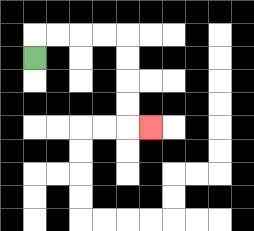{'start': '[1, 2]', 'end': '[6, 5]', 'path_directions': 'U,R,R,R,R,D,D,D,D,R', 'path_coordinates': '[[1, 2], [1, 1], [2, 1], [3, 1], [4, 1], [5, 1], [5, 2], [5, 3], [5, 4], [5, 5], [6, 5]]'}